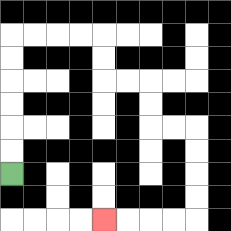{'start': '[0, 7]', 'end': '[4, 9]', 'path_directions': 'U,U,U,U,U,U,R,R,R,R,D,D,R,R,D,D,R,R,D,D,D,D,L,L,L,L', 'path_coordinates': '[[0, 7], [0, 6], [0, 5], [0, 4], [0, 3], [0, 2], [0, 1], [1, 1], [2, 1], [3, 1], [4, 1], [4, 2], [4, 3], [5, 3], [6, 3], [6, 4], [6, 5], [7, 5], [8, 5], [8, 6], [8, 7], [8, 8], [8, 9], [7, 9], [6, 9], [5, 9], [4, 9]]'}